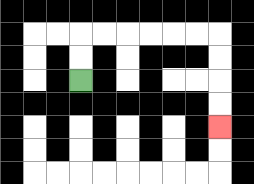{'start': '[3, 3]', 'end': '[9, 5]', 'path_directions': 'U,U,R,R,R,R,R,R,D,D,D,D', 'path_coordinates': '[[3, 3], [3, 2], [3, 1], [4, 1], [5, 1], [6, 1], [7, 1], [8, 1], [9, 1], [9, 2], [9, 3], [9, 4], [9, 5]]'}